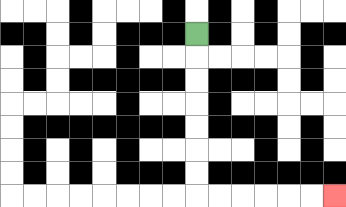{'start': '[8, 1]', 'end': '[14, 8]', 'path_directions': 'D,D,D,D,D,D,D,R,R,R,R,R,R', 'path_coordinates': '[[8, 1], [8, 2], [8, 3], [8, 4], [8, 5], [8, 6], [8, 7], [8, 8], [9, 8], [10, 8], [11, 8], [12, 8], [13, 8], [14, 8]]'}